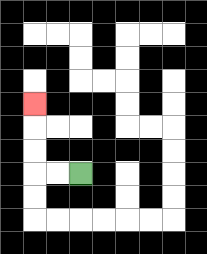{'start': '[3, 7]', 'end': '[1, 4]', 'path_directions': 'L,L,U,U,U', 'path_coordinates': '[[3, 7], [2, 7], [1, 7], [1, 6], [1, 5], [1, 4]]'}